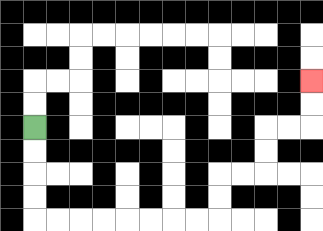{'start': '[1, 5]', 'end': '[13, 3]', 'path_directions': 'D,D,D,D,R,R,R,R,R,R,R,R,U,U,R,R,U,U,R,R,U,U', 'path_coordinates': '[[1, 5], [1, 6], [1, 7], [1, 8], [1, 9], [2, 9], [3, 9], [4, 9], [5, 9], [6, 9], [7, 9], [8, 9], [9, 9], [9, 8], [9, 7], [10, 7], [11, 7], [11, 6], [11, 5], [12, 5], [13, 5], [13, 4], [13, 3]]'}